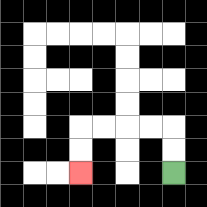{'start': '[7, 7]', 'end': '[3, 7]', 'path_directions': 'U,U,L,L,L,L,D,D', 'path_coordinates': '[[7, 7], [7, 6], [7, 5], [6, 5], [5, 5], [4, 5], [3, 5], [3, 6], [3, 7]]'}